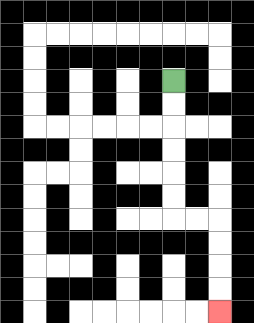{'start': '[7, 3]', 'end': '[9, 13]', 'path_directions': 'D,D,D,D,D,D,R,R,D,D,D,D', 'path_coordinates': '[[7, 3], [7, 4], [7, 5], [7, 6], [7, 7], [7, 8], [7, 9], [8, 9], [9, 9], [9, 10], [9, 11], [9, 12], [9, 13]]'}